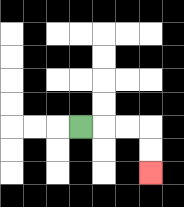{'start': '[3, 5]', 'end': '[6, 7]', 'path_directions': 'R,R,R,D,D', 'path_coordinates': '[[3, 5], [4, 5], [5, 5], [6, 5], [6, 6], [6, 7]]'}